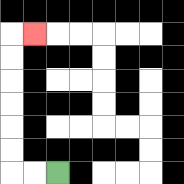{'start': '[2, 7]', 'end': '[1, 1]', 'path_directions': 'L,L,U,U,U,U,U,U,R', 'path_coordinates': '[[2, 7], [1, 7], [0, 7], [0, 6], [0, 5], [0, 4], [0, 3], [0, 2], [0, 1], [1, 1]]'}